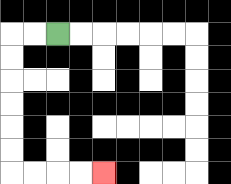{'start': '[2, 1]', 'end': '[4, 7]', 'path_directions': 'L,L,D,D,D,D,D,D,R,R,R,R', 'path_coordinates': '[[2, 1], [1, 1], [0, 1], [0, 2], [0, 3], [0, 4], [0, 5], [0, 6], [0, 7], [1, 7], [2, 7], [3, 7], [4, 7]]'}